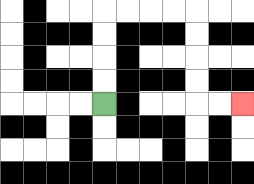{'start': '[4, 4]', 'end': '[10, 4]', 'path_directions': 'U,U,U,U,R,R,R,R,D,D,D,D,R,R', 'path_coordinates': '[[4, 4], [4, 3], [4, 2], [4, 1], [4, 0], [5, 0], [6, 0], [7, 0], [8, 0], [8, 1], [8, 2], [8, 3], [8, 4], [9, 4], [10, 4]]'}